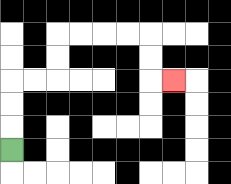{'start': '[0, 6]', 'end': '[7, 3]', 'path_directions': 'U,U,U,R,R,U,U,R,R,R,R,D,D,R', 'path_coordinates': '[[0, 6], [0, 5], [0, 4], [0, 3], [1, 3], [2, 3], [2, 2], [2, 1], [3, 1], [4, 1], [5, 1], [6, 1], [6, 2], [6, 3], [7, 3]]'}